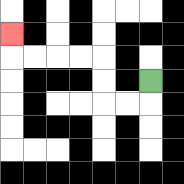{'start': '[6, 3]', 'end': '[0, 1]', 'path_directions': 'D,L,L,U,U,L,L,L,L,U', 'path_coordinates': '[[6, 3], [6, 4], [5, 4], [4, 4], [4, 3], [4, 2], [3, 2], [2, 2], [1, 2], [0, 2], [0, 1]]'}